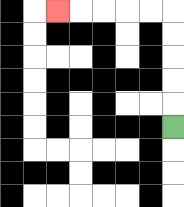{'start': '[7, 5]', 'end': '[2, 0]', 'path_directions': 'U,U,U,U,U,L,L,L,L,L', 'path_coordinates': '[[7, 5], [7, 4], [7, 3], [7, 2], [7, 1], [7, 0], [6, 0], [5, 0], [4, 0], [3, 0], [2, 0]]'}